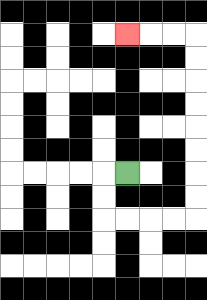{'start': '[5, 7]', 'end': '[5, 1]', 'path_directions': 'L,D,D,R,R,R,R,U,U,U,U,U,U,U,U,L,L,L', 'path_coordinates': '[[5, 7], [4, 7], [4, 8], [4, 9], [5, 9], [6, 9], [7, 9], [8, 9], [8, 8], [8, 7], [8, 6], [8, 5], [8, 4], [8, 3], [8, 2], [8, 1], [7, 1], [6, 1], [5, 1]]'}